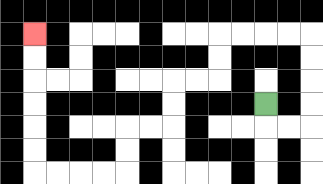{'start': '[11, 4]', 'end': '[1, 1]', 'path_directions': 'D,R,R,U,U,U,U,L,L,L,L,D,D,L,L,D,D,L,L,D,D,L,L,L,L,U,U,U,U,U,U', 'path_coordinates': '[[11, 4], [11, 5], [12, 5], [13, 5], [13, 4], [13, 3], [13, 2], [13, 1], [12, 1], [11, 1], [10, 1], [9, 1], [9, 2], [9, 3], [8, 3], [7, 3], [7, 4], [7, 5], [6, 5], [5, 5], [5, 6], [5, 7], [4, 7], [3, 7], [2, 7], [1, 7], [1, 6], [1, 5], [1, 4], [1, 3], [1, 2], [1, 1]]'}